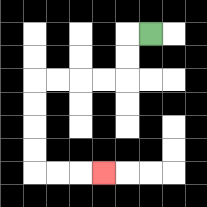{'start': '[6, 1]', 'end': '[4, 7]', 'path_directions': 'L,D,D,L,L,L,L,D,D,D,D,R,R,R', 'path_coordinates': '[[6, 1], [5, 1], [5, 2], [5, 3], [4, 3], [3, 3], [2, 3], [1, 3], [1, 4], [1, 5], [1, 6], [1, 7], [2, 7], [3, 7], [4, 7]]'}